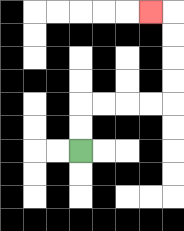{'start': '[3, 6]', 'end': '[6, 0]', 'path_directions': 'U,U,R,R,R,R,U,U,U,U,L', 'path_coordinates': '[[3, 6], [3, 5], [3, 4], [4, 4], [5, 4], [6, 4], [7, 4], [7, 3], [7, 2], [7, 1], [7, 0], [6, 0]]'}